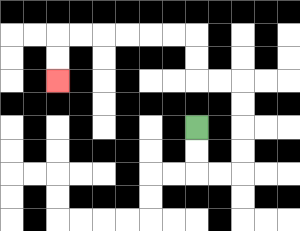{'start': '[8, 5]', 'end': '[2, 3]', 'path_directions': 'D,D,R,R,U,U,U,U,L,L,U,U,L,L,L,L,L,L,D,D', 'path_coordinates': '[[8, 5], [8, 6], [8, 7], [9, 7], [10, 7], [10, 6], [10, 5], [10, 4], [10, 3], [9, 3], [8, 3], [8, 2], [8, 1], [7, 1], [6, 1], [5, 1], [4, 1], [3, 1], [2, 1], [2, 2], [2, 3]]'}